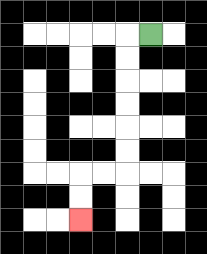{'start': '[6, 1]', 'end': '[3, 9]', 'path_directions': 'L,D,D,D,D,D,D,L,L,D,D', 'path_coordinates': '[[6, 1], [5, 1], [5, 2], [5, 3], [5, 4], [5, 5], [5, 6], [5, 7], [4, 7], [3, 7], [3, 8], [3, 9]]'}